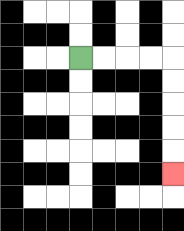{'start': '[3, 2]', 'end': '[7, 7]', 'path_directions': 'R,R,R,R,D,D,D,D,D', 'path_coordinates': '[[3, 2], [4, 2], [5, 2], [6, 2], [7, 2], [7, 3], [7, 4], [7, 5], [7, 6], [7, 7]]'}